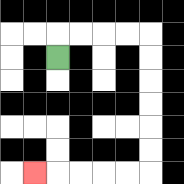{'start': '[2, 2]', 'end': '[1, 7]', 'path_directions': 'U,R,R,R,R,D,D,D,D,D,D,L,L,L,L,L', 'path_coordinates': '[[2, 2], [2, 1], [3, 1], [4, 1], [5, 1], [6, 1], [6, 2], [6, 3], [6, 4], [6, 5], [6, 6], [6, 7], [5, 7], [4, 7], [3, 7], [2, 7], [1, 7]]'}